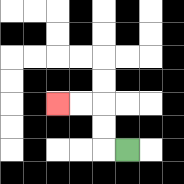{'start': '[5, 6]', 'end': '[2, 4]', 'path_directions': 'L,U,U,L,L', 'path_coordinates': '[[5, 6], [4, 6], [4, 5], [4, 4], [3, 4], [2, 4]]'}